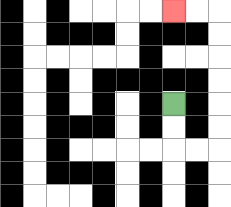{'start': '[7, 4]', 'end': '[7, 0]', 'path_directions': 'D,D,R,R,U,U,U,U,U,U,L,L', 'path_coordinates': '[[7, 4], [7, 5], [7, 6], [8, 6], [9, 6], [9, 5], [9, 4], [9, 3], [9, 2], [9, 1], [9, 0], [8, 0], [7, 0]]'}